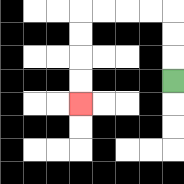{'start': '[7, 3]', 'end': '[3, 4]', 'path_directions': 'U,U,U,L,L,L,L,D,D,D,D', 'path_coordinates': '[[7, 3], [7, 2], [7, 1], [7, 0], [6, 0], [5, 0], [4, 0], [3, 0], [3, 1], [3, 2], [3, 3], [3, 4]]'}